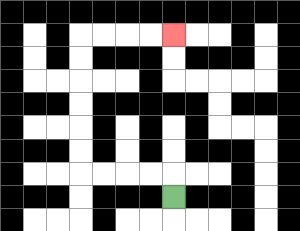{'start': '[7, 8]', 'end': '[7, 1]', 'path_directions': 'U,L,L,L,L,U,U,U,U,U,U,R,R,R,R', 'path_coordinates': '[[7, 8], [7, 7], [6, 7], [5, 7], [4, 7], [3, 7], [3, 6], [3, 5], [3, 4], [3, 3], [3, 2], [3, 1], [4, 1], [5, 1], [6, 1], [7, 1]]'}